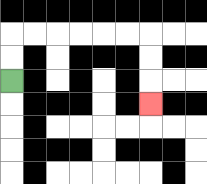{'start': '[0, 3]', 'end': '[6, 4]', 'path_directions': 'U,U,R,R,R,R,R,R,D,D,D', 'path_coordinates': '[[0, 3], [0, 2], [0, 1], [1, 1], [2, 1], [3, 1], [4, 1], [5, 1], [6, 1], [6, 2], [6, 3], [6, 4]]'}